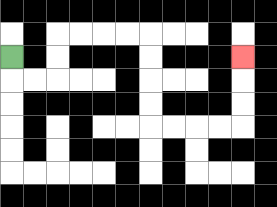{'start': '[0, 2]', 'end': '[10, 2]', 'path_directions': 'D,R,R,U,U,R,R,R,R,D,D,D,D,R,R,R,R,U,U,U', 'path_coordinates': '[[0, 2], [0, 3], [1, 3], [2, 3], [2, 2], [2, 1], [3, 1], [4, 1], [5, 1], [6, 1], [6, 2], [6, 3], [6, 4], [6, 5], [7, 5], [8, 5], [9, 5], [10, 5], [10, 4], [10, 3], [10, 2]]'}